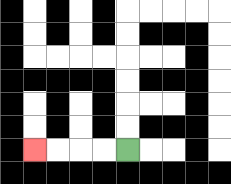{'start': '[5, 6]', 'end': '[1, 6]', 'path_directions': 'L,L,L,L', 'path_coordinates': '[[5, 6], [4, 6], [3, 6], [2, 6], [1, 6]]'}